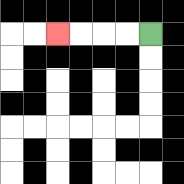{'start': '[6, 1]', 'end': '[2, 1]', 'path_directions': 'L,L,L,L', 'path_coordinates': '[[6, 1], [5, 1], [4, 1], [3, 1], [2, 1]]'}